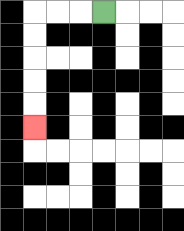{'start': '[4, 0]', 'end': '[1, 5]', 'path_directions': 'L,L,L,D,D,D,D,D', 'path_coordinates': '[[4, 0], [3, 0], [2, 0], [1, 0], [1, 1], [1, 2], [1, 3], [1, 4], [1, 5]]'}